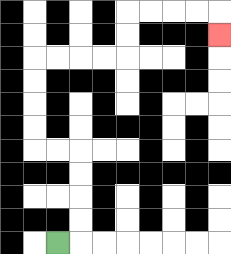{'start': '[2, 10]', 'end': '[9, 1]', 'path_directions': 'R,U,U,U,U,L,L,U,U,U,U,R,R,R,R,U,U,R,R,R,R,D', 'path_coordinates': '[[2, 10], [3, 10], [3, 9], [3, 8], [3, 7], [3, 6], [2, 6], [1, 6], [1, 5], [1, 4], [1, 3], [1, 2], [2, 2], [3, 2], [4, 2], [5, 2], [5, 1], [5, 0], [6, 0], [7, 0], [8, 0], [9, 0], [9, 1]]'}